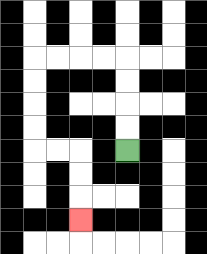{'start': '[5, 6]', 'end': '[3, 9]', 'path_directions': 'U,U,U,U,L,L,L,L,D,D,D,D,R,R,D,D,D', 'path_coordinates': '[[5, 6], [5, 5], [5, 4], [5, 3], [5, 2], [4, 2], [3, 2], [2, 2], [1, 2], [1, 3], [1, 4], [1, 5], [1, 6], [2, 6], [3, 6], [3, 7], [3, 8], [3, 9]]'}